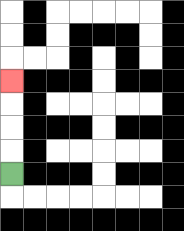{'start': '[0, 7]', 'end': '[0, 3]', 'path_directions': 'U,U,U,U', 'path_coordinates': '[[0, 7], [0, 6], [0, 5], [0, 4], [0, 3]]'}